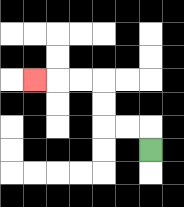{'start': '[6, 6]', 'end': '[1, 3]', 'path_directions': 'U,L,L,U,U,L,L,L', 'path_coordinates': '[[6, 6], [6, 5], [5, 5], [4, 5], [4, 4], [4, 3], [3, 3], [2, 3], [1, 3]]'}